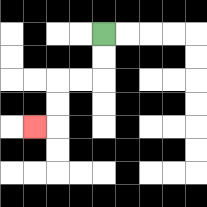{'start': '[4, 1]', 'end': '[1, 5]', 'path_directions': 'D,D,L,L,D,D,L', 'path_coordinates': '[[4, 1], [4, 2], [4, 3], [3, 3], [2, 3], [2, 4], [2, 5], [1, 5]]'}